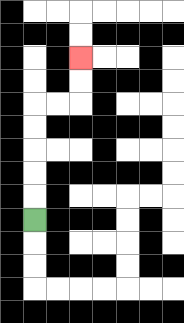{'start': '[1, 9]', 'end': '[3, 2]', 'path_directions': 'U,U,U,U,U,R,R,U,U', 'path_coordinates': '[[1, 9], [1, 8], [1, 7], [1, 6], [1, 5], [1, 4], [2, 4], [3, 4], [3, 3], [3, 2]]'}